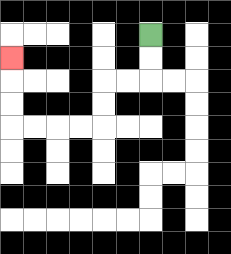{'start': '[6, 1]', 'end': '[0, 2]', 'path_directions': 'D,D,L,L,D,D,L,L,L,L,U,U,U', 'path_coordinates': '[[6, 1], [6, 2], [6, 3], [5, 3], [4, 3], [4, 4], [4, 5], [3, 5], [2, 5], [1, 5], [0, 5], [0, 4], [0, 3], [0, 2]]'}